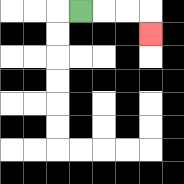{'start': '[3, 0]', 'end': '[6, 1]', 'path_directions': 'R,R,R,D', 'path_coordinates': '[[3, 0], [4, 0], [5, 0], [6, 0], [6, 1]]'}